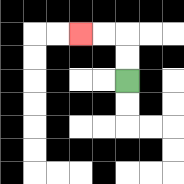{'start': '[5, 3]', 'end': '[3, 1]', 'path_directions': 'U,U,L,L', 'path_coordinates': '[[5, 3], [5, 2], [5, 1], [4, 1], [3, 1]]'}